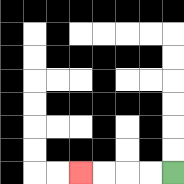{'start': '[7, 7]', 'end': '[3, 7]', 'path_directions': 'L,L,L,L', 'path_coordinates': '[[7, 7], [6, 7], [5, 7], [4, 7], [3, 7]]'}